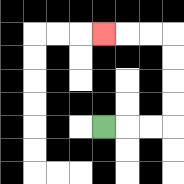{'start': '[4, 5]', 'end': '[4, 1]', 'path_directions': 'R,R,R,U,U,U,U,L,L,L', 'path_coordinates': '[[4, 5], [5, 5], [6, 5], [7, 5], [7, 4], [7, 3], [7, 2], [7, 1], [6, 1], [5, 1], [4, 1]]'}